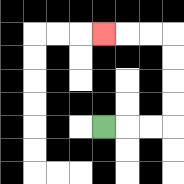{'start': '[4, 5]', 'end': '[4, 1]', 'path_directions': 'R,R,R,U,U,U,U,L,L,L', 'path_coordinates': '[[4, 5], [5, 5], [6, 5], [7, 5], [7, 4], [7, 3], [7, 2], [7, 1], [6, 1], [5, 1], [4, 1]]'}